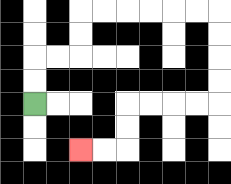{'start': '[1, 4]', 'end': '[3, 6]', 'path_directions': 'U,U,R,R,U,U,R,R,R,R,R,R,D,D,D,D,L,L,L,L,D,D,L,L', 'path_coordinates': '[[1, 4], [1, 3], [1, 2], [2, 2], [3, 2], [3, 1], [3, 0], [4, 0], [5, 0], [6, 0], [7, 0], [8, 0], [9, 0], [9, 1], [9, 2], [9, 3], [9, 4], [8, 4], [7, 4], [6, 4], [5, 4], [5, 5], [5, 6], [4, 6], [3, 6]]'}